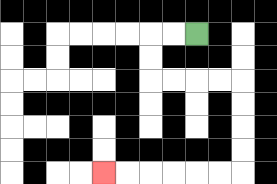{'start': '[8, 1]', 'end': '[4, 7]', 'path_directions': 'L,L,D,D,R,R,R,R,D,D,D,D,L,L,L,L,L,L', 'path_coordinates': '[[8, 1], [7, 1], [6, 1], [6, 2], [6, 3], [7, 3], [8, 3], [9, 3], [10, 3], [10, 4], [10, 5], [10, 6], [10, 7], [9, 7], [8, 7], [7, 7], [6, 7], [5, 7], [4, 7]]'}